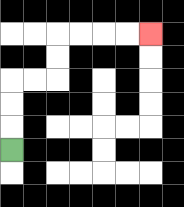{'start': '[0, 6]', 'end': '[6, 1]', 'path_directions': 'U,U,U,R,R,U,U,R,R,R,R', 'path_coordinates': '[[0, 6], [0, 5], [0, 4], [0, 3], [1, 3], [2, 3], [2, 2], [2, 1], [3, 1], [4, 1], [5, 1], [6, 1]]'}